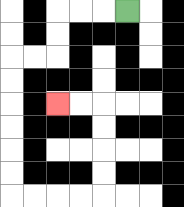{'start': '[5, 0]', 'end': '[2, 4]', 'path_directions': 'L,L,L,D,D,L,L,D,D,D,D,D,D,R,R,R,R,U,U,U,U,L,L', 'path_coordinates': '[[5, 0], [4, 0], [3, 0], [2, 0], [2, 1], [2, 2], [1, 2], [0, 2], [0, 3], [0, 4], [0, 5], [0, 6], [0, 7], [0, 8], [1, 8], [2, 8], [3, 8], [4, 8], [4, 7], [4, 6], [4, 5], [4, 4], [3, 4], [2, 4]]'}